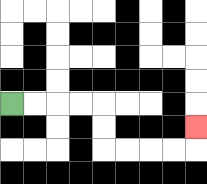{'start': '[0, 4]', 'end': '[8, 5]', 'path_directions': 'R,R,R,R,D,D,R,R,R,R,U', 'path_coordinates': '[[0, 4], [1, 4], [2, 4], [3, 4], [4, 4], [4, 5], [4, 6], [5, 6], [6, 6], [7, 6], [8, 6], [8, 5]]'}